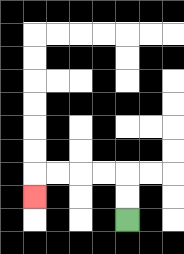{'start': '[5, 9]', 'end': '[1, 8]', 'path_directions': 'U,U,L,L,L,L,D', 'path_coordinates': '[[5, 9], [5, 8], [5, 7], [4, 7], [3, 7], [2, 7], [1, 7], [1, 8]]'}